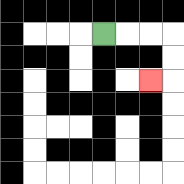{'start': '[4, 1]', 'end': '[6, 3]', 'path_directions': 'R,R,R,D,D,L', 'path_coordinates': '[[4, 1], [5, 1], [6, 1], [7, 1], [7, 2], [7, 3], [6, 3]]'}